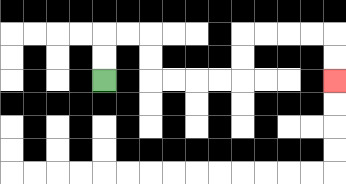{'start': '[4, 3]', 'end': '[14, 3]', 'path_directions': 'U,U,R,R,D,D,R,R,R,R,U,U,R,R,R,R,D,D', 'path_coordinates': '[[4, 3], [4, 2], [4, 1], [5, 1], [6, 1], [6, 2], [6, 3], [7, 3], [8, 3], [9, 3], [10, 3], [10, 2], [10, 1], [11, 1], [12, 1], [13, 1], [14, 1], [14, 2], [14, 3]]'}